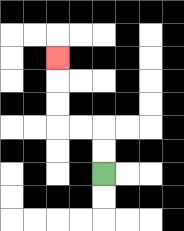{'start': '[4, 7]', 'end': '[2, 2]', 'path_directions': 'U,U,L,L,U,U,U', 'path_coordinates': '[[4, 7], [4, 6], [4, 5], [3, 5], [2, 5], [2, 4], [2, 3], [2, 2]]'}